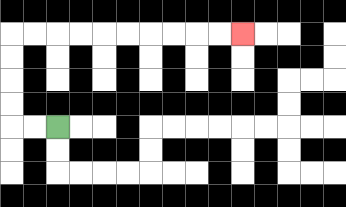{'start': '[2, 5]', 'end': '[10, 1]', 'path_directions': 'L,L,U,U,U,U,R,R,R,R,R,R,R,R,R,R', 'path_coordinates': '[[2, 5], [1, 5], [0, 5], [0, 4], [0, 3], [0, 2], [0, 1], [1, 1], [2, 1], [3, 1], [4, 1], [5, 1], [6, 1], [7, 1], [8, 1], [9, 1], [10, 1]]'}